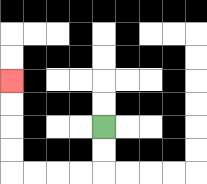{'start': '[4, 5]', 'end': '[0, 3]', 'path_directions': 'D,D,L,L,L,L,U,U,U,U', 'path_coordinates': '[[4, 5], [4, 6], [4, 7], [3, 7], [2, 7], [1, 7], [0, 7], [0, 6], [0, 5], [0, 4], [0, 3]]'}